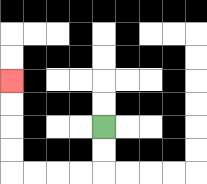{'start': '[4, 5]', 'end': '[0, 3]', 'path_directions': 'D,D,L,L,L,L,U,U,U,U', 'path_coordinates': '[[4, 5], [4, 6], [4, 7], [3, 7], [2, 7], [1, 7], [0, 7], [0, 6], [0, 5], [0, 4], [0, 3]]'}